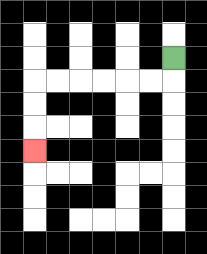{'start': '[7, 2]', 'end': '[1, 6]', 'path_directions': 'D,L,L,L,L,L,L,D,D,D', 'path_coordinates': '[[7, 2], [7, 3], [6, 3], [5, 3], [4, 3], [3, 3], [2, 3], [1, 3], [1, 4], [1, 5], [1, 6]]'}